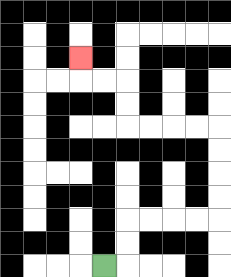{'start': '[4, 11]', 'end': '[3, 2]', 'path_directions': 'R,U,U,R,R,R,R,U,U,U,U,L,L,L,L,U,U,L,L,U', 'path_coordinates': '[[4, 11], [5, 11], [5, 10], [5, 9], [6, 9], [7, 9], [8, 9], [9, 9], [9, 8], [9, 7], [9, 6], [9, 5], [8, 5], [7, 5], [6, 5], [5, 5], [5, 4], [5, 3], [4, 3], [3, 3], [3, 2]]'}